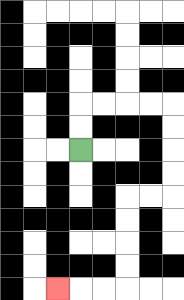{'start': '[3, 6]', 'end': '[2, 12]', 'path_directions': 'U,U,R,R,R,R,D,D,D,D,L,L,D,D,D,D,L,L,L', 'path_coordinates': '[[3, 6], [3, 5], [3, 4], [4, 4], [5, 4], [6, 4], [7, 4], [7, 5], [7, 6], [7, 7], [7, 8], [6, 8], [5, 8], [5, 9], [5, 10], [5, 11], [5, 12], [4, 12], [3, 12], [2, 12]]'}